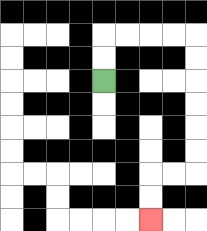{'start': '[4, 3]', 'end': '[6, 9]', 'path_directions': 'U,U,R,R,R,R,D,D,D,D,D,D,L,L,D,D', 'path_coordinates': '[[4, 3], [4, 2], [4, 1], [5, 1], [6, 1], [7, 1], [8, 1], [8, 2], [8, 3], [8, 4], [8, 5], [8, 6], [8, 7], [7, 7], [6, 7], [6, 8], [6, 9]]'}